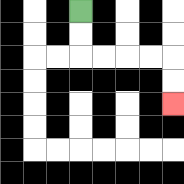{'start': '[3, 0]', 'end': '[7, 4]', 'path_directions': 'D,D,R,R,R,R,D,D', 'path_coordinates': '[[3, 0], [3, 1], [3, 2], [4, 2], [5, 2], [6, 2], [7, 2], [7, 3], [7, 4]]'}